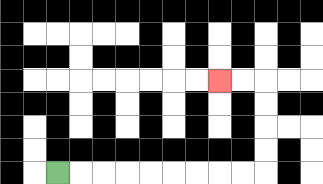{'start': '[2, 7]', 'end': '[9, 3]', 'path_directions': 'R,R,R,R,R,R,R,R,R,U,U,U,U,L,L', 'path_coordinates': '[[2, 7], [3, 7], [4, 7], [5, 7], [6, 7], [7, 7], [8, 7], [9, 7], [10, 7], [11, 7], [11, 6], [11, 5], [11, 4], [11, 3], [10, 3], [9, 3]]'}